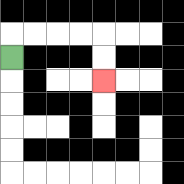{'start': '[0, 2]', 'end': '[4, 3]', 'path_directions': 'U,R,R,R,R,D,D', 'path_coordinates': '[[0, 2], [0, 1], [1, 1], [2, 1], [3, 1], [4, 1], [4, 2], [4, 3]]'}